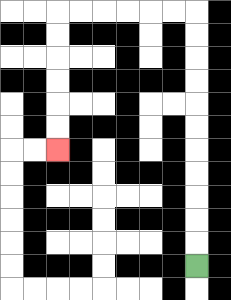{'start': '[8, 11]', 'end': '[2, 6]', 'path_directions': 'U,U,U,U,U,U,U,U,U,U,U,L,L,L,L,L,L,D,D,D,D,D,D', 'path_coordinates': '[[8, 11], [8, 10], [8, 9], [8, 8], [8, 7], [8, 6], [8, 5], [8, 4], [8, 3], [8, 2], [8, 1], [8, 0], [7, 0], [6, 0], [5, 0], [4, 0], [3, 0], [2, 0], [2, 1], [2, 2], [2, 3], [2, 4], [2, 5], [2, 6]]'}